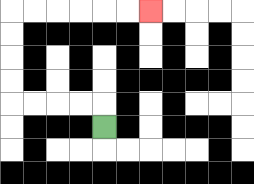{'start': '[4, 5]', 'end': '[6, 0]', 'path_directions': 'U,L,L,L,L,U,U,U,U,R,R,R,R,R,R', 'path_coordinates': '[[4, 5], [4, 4], [3, 4], [2, 4], [1, 4], [0, 4], [0, 3], [0, 2], [0, 1], [0, 0], [1, 0], [2, 0], [3, 0], [4, 0], [5, 0], [6, 0]]'}